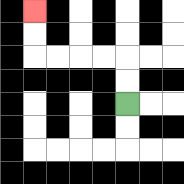{'start': '[5, 4]', 'end': '[1, 0]', 'path_directions': 'U,U,L,L,L,L,U,U', 'path_coordinates': '[[5, 4], [5, 3], [5, 2], [4, 2], [3, 2], [2, 2], [1, 2], [1, 1], [1, 0]]'}